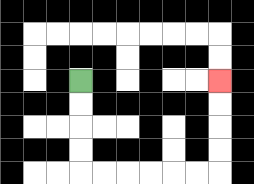{'start': '[3, 3]', 'end': '[9, 3]', 'path_directions': 'D,D,D,D,R,R,R,R,R,R,U,U,U,U', 'path_coordinates': '[[3, 3], [3, 4], [3, 5], [3, 6], [3, 7], [4, 7], [5, 7], [6, 7], [7, 7], [8, 7], [9, 7], [9, 6], [9, 5], [9, 4], [9, 3]]'}